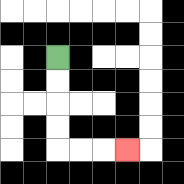{'start': '[2, 2]', 'end': '[5, 6]', 'path_directions': 'D,D,D,D,R,R,R', 'path_coordinates': '[[2, 2], [2, 3], [2, 4], [2, 5], [2, 6], [3, 6], [4, 6], [5, 6]]'}